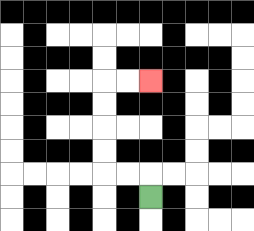{'start': '[6, 8]', 'end': '[6, 3]', 'path_directions': 'U,L,L,U,U,U,U,R,R', 'path_coordinates': '[[6, 8], [6, 7], [5, 7], [4, 7], [4, 6], [4, 5], [4, 4], [4, 3], [5, 3], [6, 3]]'}